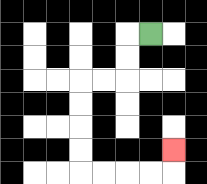{'start': '[6, 1]', 'end': '[7, 6]', 'path_directions': 'L,D,D,L,L,D,D,D,D,R,R,R,R,U', 'path_coordinates': '[[6, 1], [5, 1], [5, 2], [5, 3], [4, 3], [3, 3], [3, 4], [3, 5], [3, 6], [3, 7], [4, 7], [5, 7], [6, 7], [7, 7], [7, 6]]'}